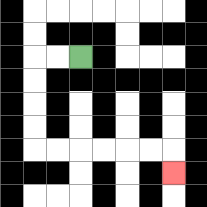{'start': '[3, 2]', 'end': '[7, 7]', 'path_directions': 'L,L,D,D,D,D,R,R,R,R,R,R,D', 'path_coordinates': '[[3, 2], [2, 2], [1, 2], [1, 3], [1, 4], [1, 5], [1, 6], [2, 6], [3, 6], [4, 6], [5, 6], [6, 6], [7, 6], [7, 7]]'}